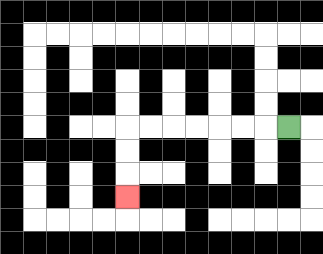{'start': '[12, 5]', 'end': '[5, 8]', 'path_directions': 'L,L,L,L,L,L,L,D,D,D', 'path_coordinates': '[[12, 5], [11, 5], [10, 5], [9, 5], [8, 5], [7, 5], [6, 5], [5, 5], [5, 6], [5, 7], [5, 8]]'}